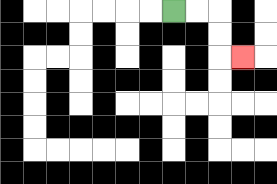{'start': '[7, 0]', 'end': '[10, 2]', 'path_directions': 'R,R,D,D,R', 'path_coordinates': '[[7, 0], [8, 0], [9, 0], [9, 1], [9, 2], [10, 2]]'}